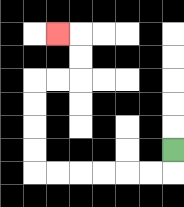{'start': '[7, 6]', 'end': '[2, 1]', 'path_directions': 'D,L,L,L,L,L,L,U,U,U,U,R,R,U,U,L', 'path_coordinates': '[[7, 6], [7, 7], [6, 7], [5, 7], [4, 7], [3, 7], [2, 7], [1, 7], [1, 6], [1, 5], [1, 4], [1, 3], [2, 3], [3, 3], [3, 2], [3, 1], [2, 1]]'}